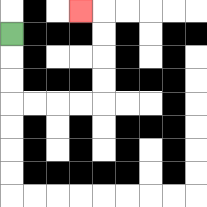{'start': '[0, 1]', 'end': '[3, 0]', 'path_directions': 'D,D,D,R,R,R,R,U,U,U,U,L', 'path_coordinates': '[[0, 1], [0, 2], [0, 3], [0, 4], [1, 4], [2, 4], [3, 4], [4, 4], [4, 3], [4, 2], [4, 1], [4, 0], [3, 0]]'}